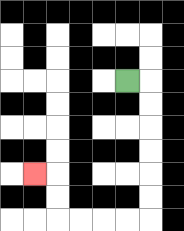{'start': '[5, 3]', 'end': '[1, 7]', 'path_directions': 'R,D,D,D,D,D,D,L,L,L,L,U,U,L', 'path_coordinates': '[[5, 3], [6, 3], [6, 4], [6, 5], [6, 6], [6, 7], [6, 8], [6, 9], [5, 9], [4, 9], [3, 9], [2, 9], [2, 8], [2, 7], [1, 7]]'}